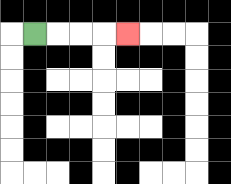{'start': '[1, 1]', 'end': '[5, 1]', 'path_directions': 'R,R,R,R', 'path_coordinates': '[[1, 1], [2, 1], [3, 1], [4, 1], [5, 1]]'}